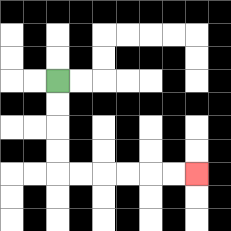{'start': '[2, 3]', 'end': '[8, 7]', 'path_directions': 'D,D,D,D,R,R,R,R,R,R', 'path_coordinates': '[[2, 3], [2, 4], [2, 5], [2, 6], [2, 7], [3, 7], [4, 7], [5, 7], [6, 7], [7, 7], [8, 7]]'}